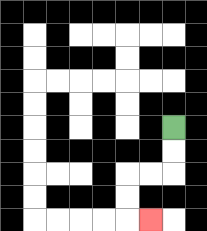{'start': '[7, 5]', 'end': '[6, 9]', 'path_directions': 'D,D,L,L,D,D,R', 'path_coordinates': '[[7, 5], [7, 6], [7, 7], [6, 7], [5, 7], [5, 8], [5, 9], [6, 9]]'}